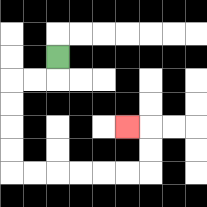{'start': '[2, 2]', 'end': '[5, 5]', 'path_directions': 'D,L,L,D,D,D,D,R,R,R,R,R,R,U,U,L', 'path_coordinates': '[[2, 2], [2, 3], [1, 3], [0, 3], [0, 4], [0, 5], [0, 6], [0, 7], [1, 7], [2, 7], [3, 7], [4, 7], [5, 7], [6, 7], [6, 6], [6, 5], [5, 5]]'}